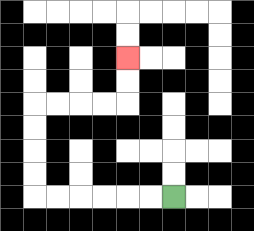{'start': '[7, 8]', 'end': '[5, 2]', 'path_directions': 'L,L,L,L,L,L,U,U,U,U,R,R,R,R,U,U', 'path_coordinates': '[[7, 8], [6, 8], [5, 8], [4, 8], [3, 8], [2, 8], [1, 8], [1, 7], [1, 6], [1, 5], [1, 4], [2, 4], [3, 4], [4, 4], [5, 4], [5, 3], [5, 2]]'}